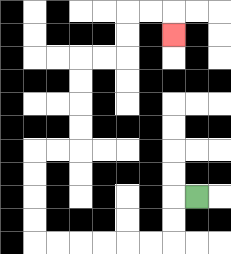{'start': '[8, 8]', 'end': '[7, 1]', 'path_directions': 'L,D,D,L,L,L,L,L,L,U,U,U,U,R,R,U,U,U,U,R,R,U,U,R,R,D', 'path_coordinates': '[[8, 8], [7, 8], [7, 9], [7, 10], [6, 10], [5, 10], [4, 10], [3, 10], [2, 10], [1, 10], [1, 9], [1, 8], [1, 7], [1, 6], [2, 6], [3, 6], [3, 5], [3, 4], [3, 3], [3, 2], [4, 2], [5, 2], [5, 1], [5, 0], [6, 0], [7, 0], [7, 1]]'}